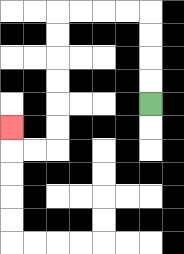{'start': '[6, 4]', 'end': '[0, 5]', 'path_directions': 'U,U,U,U,L,L,L,L,D,D,D,D,D,D,L,L,U', 'path_coordinates': '[[6, 4], [6, 3], [6, 2], [6, 1], [6, 0], [5, 0], [4, 0], [3, 0], [2, 0], [2, 1], [2, 2], [2, 3], [2, 4], [2, 5], [2, 6], [1, 6], [0, 6], [0, 5]]'}